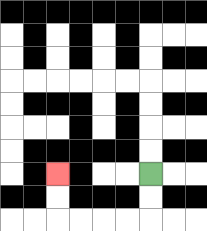{'start': '[6, 7]', 'end': '[2, 7]', 'path_directions': 'D,D,L,L,L,L,U,U', 'path_coordinates': '[[6, 7], [6, 8], [6, 9], [5, 9], [4, 9], [3, 9], [2, 9], [2, 8], [2, 7]]'}